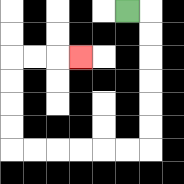{'start': '[5, 0]', 'end': '[3, 2]', 'path_directions': 'R,D,D,D,D,D,D,L,L,L,L,L,L,U,U,U,U,R,R,R', 'path_coordinates': '[[5, 0], [6, 0], [6, 1], [6, 2], [6, 3], [6, 4], [6, 5], [6, 6], [5, 6], [4, 6], [3, 6], [2, 6], [1, 6], [0, 6], [0, 5], [0, 4], [0, 3], [0, 2], [1, 2], [2, 2], [3, 2]]'}